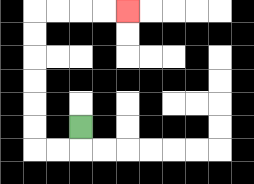{'start': '[3, 5]', 'end': '[5, 0]', 'path_directions': 'D,L,L,U,U,U,U,U,U,R,R,R,R', 'path_coordinates': '[[3, 5], [3, 6], [2, 6], [1, 6], [1, 5], [1, 4], [1, 3], [1, 2], [1, 1], [1, 0], [2, 0], [3, 0], [4, 0], [5, 0]]'}